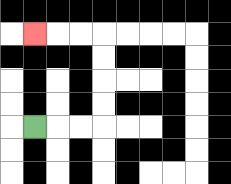{'start': '[1, 5]', 'end': '[1, 1]', 'path_directions': 'R,R,R,U,U,U,U,L,L,L', 'path_coordinates': '[[1, 5], [2, 5], [3, 5], [4, 5], [4, 4], [4, 3], [4, 2], [4, 1], [3, 1], [2, 1], [1, 1]]'}